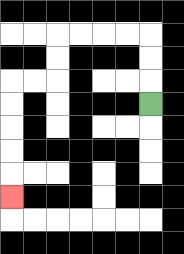{'start': '[6, 4]', 'end': '[0, 8]', 'path_directions': 'U,U,U,L,L,L,L,D,D,L,L,D,D,D,D,D', 'path_coordinates': '[[6, 4], [6, 3], [6, 2], [6, 1], [5, 1], [4, 1], [3, 1], [2, 1], [2, 2], [2, 3], [1, 3], [0, 3], [0, 4], [0, 5], [0, 6], [0, 7], [0, 8]]'}